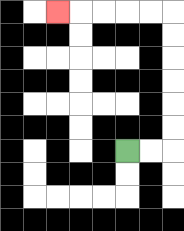{'start': '[5, 6]', 'end': '[2, 0]', 'path_directions': 'R,R,U,U,U,U,U,U,L,L,L,L,L', 'path_coordinates': '[[5, 6], [6, 6], [7, 6], [7, 5], [7, 4], [7, 3], [7, 2], [7, 1], [7, 0], [6, 0], [5, 0], [4, 0], [3, 0], [2, 0]]'}